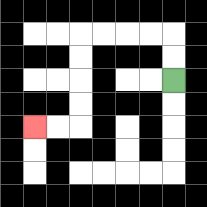{'start': '[7, 3]', 'end': '[1, 5]', 'path_directions': 'U,U,L,L,L,L,D,D,D,D,L,L', 'path_coordinates': '[[7, 3], [7, 2], [7, 1], [6, 1], [5, 1], [4, 1], [3, 1], [3, 2], [3, 3], [3, 4], [3, 5], [2, 5], [1, 5]]'}